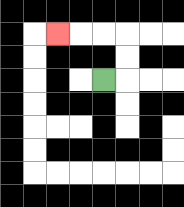{'start': '[4, 3]', 'end': '[2, 1]', 'path_directions': 'R,U,U,L,L,L', 'path_coordinates': '[[4, 3], [5, 3], [5, 2], [5, 1], [4, 1], [3, 1], [2, 1]]'}